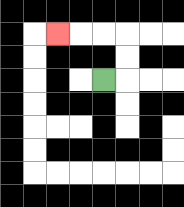{'start': '[4, 3]', 'end': '[2, 1]', 'path_directions': 'R,U,U,L,L,L', 'path_coordinates': '[[4, 3], [5, 3], [5, 2], [5, 1], [4, 1], [3, 1], [2, 1]]'}